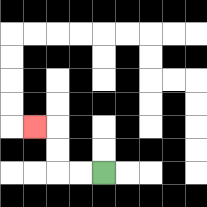{'start': '[4, 7]', 'end': '[1, 5]', 'path_directions': 'L,L,U,U,L', 'path_coordinates': '[[4, 7], [3, 7], [2, 7], [2, 6], [2, 5], [1, 5]]'}